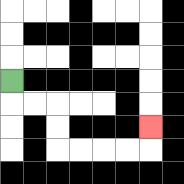{'start': '[0, 3]', 'end': '[6, 5]', 'path_directions': 'D,R,R,D,D,R,R,R,R,U', 'path_coordinates': '[[0, 3], [0, 4], [1, 4], [2, 4], [2, 5], [2, 6], [3, 6], [4, 6], [5, 6], [6, 6], [6, 5]]'}